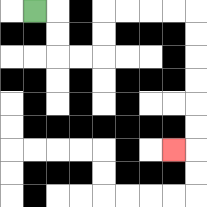{'start': '[1, 0]', 'end': '[7, 6]', 'path_directions': 'R,D,D,R,R,U,U,R,R,R,R,D,D,D,D,D,D,L', 'path_coordinates': '[[1, 0], [2, 0], [2, 1], [2, 2], [3, 2], [4, 2], [4, 1], [4, 0], [5, 0], [6, 0], [7, 0], [8, 0], [8, 1], [8, 2], [8, 3], [8, 4], [8, 5], [8, 6], [7, 6]]'}